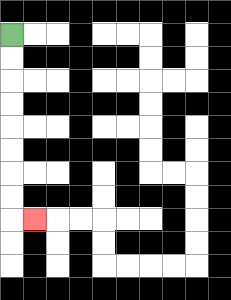{'start': '[0, 1]', 'end': '[1, 9]', 'path_directions': 'D,D,D,D,D,D,D,D,R', 'path_coordinates': '[[0, 1], [0, 2], [0, 3], [0, 4], [0, 5], [0, 6], [0, 7], [0, 8], [0, 9], [1, 9]]'}